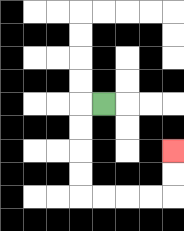{'start': '[4, 4]', 'end': '[7, 6]', 'path_directions': 'L,D,D,D,D,R,R,R,R,U,U', 'path_coordinates': '[[4, 4], [3, 4], [3, 5], [3, 6], [3, 7], [3, 8], [4, 8], [5, 8], [6, 8], [7, 8], [7, 7], [7, 6]]'}